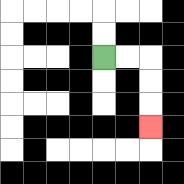{'start': '[4, 2]', 'end': '[6, 5]', 'path_directions': 'R,R,D,D,D', 'path_coordinates': '[[4, 2], [5, 2], [6, 2], [6, 3], [6, 4], [6, 5]]'}